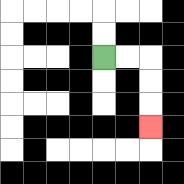{'start': '[4, 2]', 'end': '[6, 5]', 'path_directions': 'R,R,D,D,D', 'path_coordinates': '[[4, 2], [5, 2], [6, 2], [6, 3], [6, 4], [6, 5]]'}